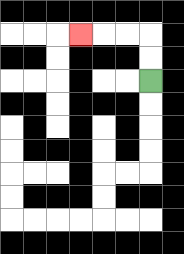{'start': '[6, 3]', 'end': '[3, 1]', 'path_directions': 'U,U,L,L,L', 'path_coordinates': '[[6, 3], [6, 2], [6, 1], [5, 1], [4, 1], [3, 1]]'}